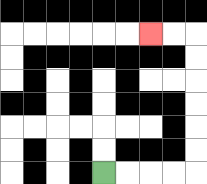{'start': '[4, 7]', 'end': '[6, 1]', 'path_directions': 'R,R,R,R,U,U,U,U,U,U,L,L', 'path_coordinates': '[[4, 7], [5, 7], [6, 7], [7, 7], [8, 7], [8, 6], [8, 5], [8, 4], [8, 3], [8, 2], [8, 1], [7, 1], [6, 1]]'}